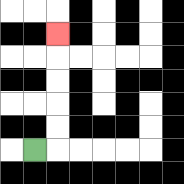{'start': '[1, 6]', 'end': '[2, 1]', 'path_directions': 'R,U,U,U,U,U', 'path_coordinates': '[[1, 6], [2, 6], [2, 5], [2, 4], [2, 3], [2, 2], [2, 1]]'}